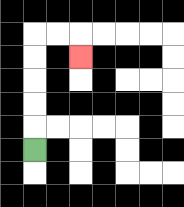{'start': '[1, 6]', 'end': '[3, 2]', 'path_directions': 'U,U,U,U,U,R,R,D', 'path_coordinates': '[[1, 6], [1, 5], [1, 4], [1, 3], [1, 2], [1, 1], [2, 1], [3, 1], [3, 2]]'}